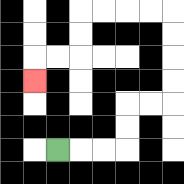{'start': '[2, 6]', 'end': '[1, 3]', 'path_directions': 'R,R,R,U,U,R,R,U,U,U,U,L,L,L,L,D,D,L,L,D', 'path_coordinates': '[[2, 6], [3, 6], [4, 6], [5, 6], [5, 5], [5, 4], [6, 4], [7, 4], [7, 3], [7, 2], [7, 1], [7, 0], [6, 0], [5, 0], [4, 0], [3, 0], [3, 1], [3, 2], [2, 2], [1, 2], [1, 3]]'}